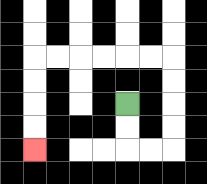{'start': '[5, 4]', 'end': '[1, 6]', 'path_directions': 'D,D,R,R,U,U,U,U,L,L,L,L,L,L,D,D,D,D', 'path_coordinates': '[[5, 4], [5, 5], [5, 6], [6, 6], [7, 6], [7, 5], [7, 4], [7, 3], [7, 2], [6, 2], [5, 2], [4, 2], [3, 2], [2, 2], [1, 2], [1, 3], [1, 4], [1, 5], [1, 6]]'}